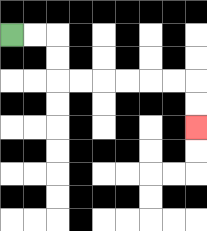{'start': '[0, 1]', 'end': '[8, 5]', 'path_directions': 'R,R,D,D,R,R,R,R,R,R,D,D', 'path_coordinates': '[[0, 1], [1, 1], [2, 1], [2, 2], [2, 3], [3, 3], [4, 3], [5, 3], [6, 3], [7, 3], [8, 3], [8, 4], [8, 5]]'}